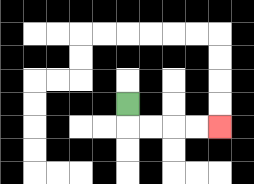{'start': '[5, 4]', 'end': '[9, 5]', 'path_directions': 'D,R,R,R,R', 'path_coordinates': '[[5, 4], [5, 5], [6, 5], [7, 5], [8, 5], [9, 5]]'}